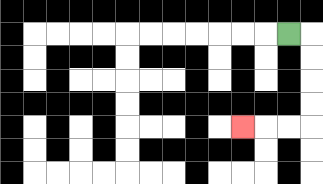{'start': '[12, 1]', 'end': '[10, 5]', 'path_directions': 'R,D,D,D,D,L,L,L', 'path_coordinates': '[[12, 1], [13, 1], [13, 2], [13, 3], [13, 4], [13, 5], [12, 5], [11, 5], [10, 5]]'}